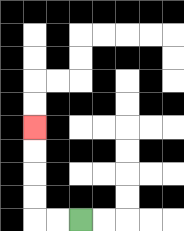{'start': '[3, 9]', 'end': '[1, 5]', 'path_directions': 'L,L,U,U,U,U', 'path_coordinates': '[[3, 9], [2, 9], [1, 9], [1, 8], [1, 7], [1, 6], [1, 5]]'}